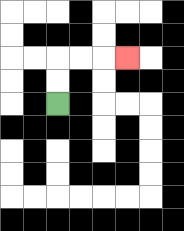{'start': '[2, 4]', 'end': '[5, 2]', 'path_directions': 'U,U,R,R,R', 'path_coordinates': '[[2, 4], [2, 3], [2, 2], [3, 2], [4, 2], [5, 2]]'}